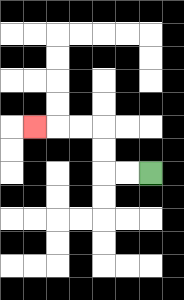{'start': '[6, 7]', 'end': '[1, 5]', 'path_directions': 'L,L,U,U,L,L,L', 'path_coordinates': '[[6, 7], [5, 7], [4, 7], [4, 6], [4, 5], [3, 5], [2, 5], [1, 5]]'}